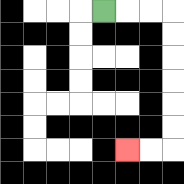{'start': '[4, 0]', 'end': '[5, 6]', 'path_directions': 'R,R,R,D,D,D,D,D,D,L,L', 'path_coordinates': '[[4, 0], [5, 0], [6, 0], [7, 0], [7, 1], [7, 2], [7, 3], [7, 4], [7, 5], [7, 6], [6, 6], [5, 6]]'}